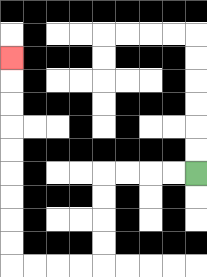{'start': '[8, 7]', 'end': '[0, 2]', 'path_directions': 'L,L,L,L,D,D,D,D,L,L,L,L,U,U,U,U,U,U,U,U,U', 'path_coordinates': '[[8, 7], [7, 7], [6, 7], [5, 7], [4, 7], [4, 8], [4, 9], [4, 10], [4, 11], [3, 11], [2, 11], [1, 11], [0, 11], [0, 10], [0, 9], [0, 8], [0, 7], [0, 6], [0, 5], [0, 4], [0, 3], [0, 2]]'}